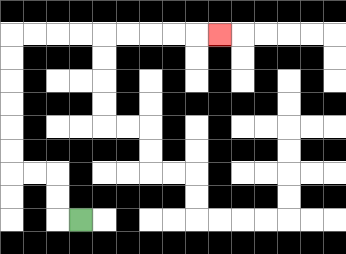{'start': '[3, 9]', 'end': '[9, 1]', 'path_directions': 'L,U,U,L,L,U,U,U,U,U,U,R,R,R,R,R,R,R,R,R', 'path_coordinates': '[[3, 9], [2, 9], [2, 8], [2, 7], [1, 7], [0, 7], [0, 6], [0, 5], [0, 4], [0, 3], [0, 2], [0, 1], [1, 1], [2, 1], [3, 1], [4, 1], [5, 1], [6, 1], [7, 1], [8, 1], [9, 1]]'}